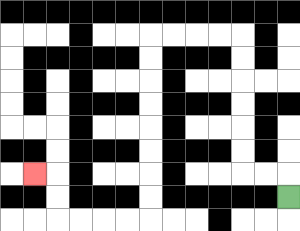{'start': '[12, 8]', 'end': '[1, 7]', 'path_directions': 'U,L,L,U,U,U,U,U,U,L,L,L,L,D,D,D,D,D,D,D,D,L,L,L,L,U,U,L', 'path_coordinates': '[[12, 8], [12, 7], [11, 7], [10, 7], [10, 6], [10, 5], [10, 4], [10, 3], [10, 2], [10, 1], [9, 1], [8, 1], [7, 1], [6, 1], [6, 2], [6, 3], [6, 4], [6, 5], [6, 6], [6, 7], [6, 8], [6, 9], [5, 9], [4, 9], [3, 9], [2, 9], [2, 8], [2, 7], [1, 7]]'}